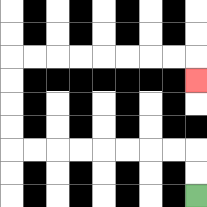{'start': '[8, 8]', 'end': '[8, 3]', 'path_directions': 'U,U,L,L,L,L,L,L,L,L,U,U,U,U,R,R,R,R,R,R,R,R,D', 'path_coordinates': '[[8, 8], [8, 7], [8, 6], [7, 6], [6, 6], [5, 6], [4, 6], [3, 6], [2, 6], [1, 6], [0, 6], [0, 5], [0, 4], [0, 3], [0, 2], [1, 2], [2, 2], [3, 2], [4, 2], [5, 2], [6, 2], [7, 2], [8, 2], [8, 3]]'}